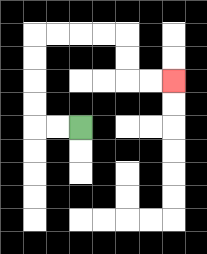{'start': '[3, 5]', 'end': '[7, 3]', 'path_directions': 'L,L,U,U,U,U,R,R,R,R,D,D,R,R', 'path_coordinates': '[[3, 5], [2, 5], [1, 5], [1, 4], [1, 3], [1, 2], [1, 1], [2, 1], [3, 1], [4, 1], [5, 1], [5, 2], [5, 3], [6, 3], [7, 3]]'}